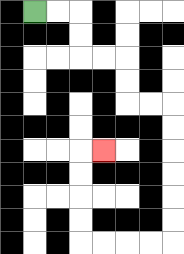{'start': '[1, 0]', 'end': '[4, 6]', 'path_directions': 'R,R,D,D,R,R,D,D,R,R,D,D,D,D,D,D,L,L,L,L,U,U,U,U,R', 'path_coordinates': '[[1, 0], [2, 0], [3, 0], [3, 1], [3, 2], [4, 2], [5, 2], [5, 3], [5, 4], [6, 4], [7, 4], [7, 5], [7, 6], [7, 7], [7, 8], [7, 9], [7, 10], [6, 10], [5, 10], [4, 10], [3, 10], [3, 9], [3, 8], [3, 7], [3, 6], [4, 6]]'}